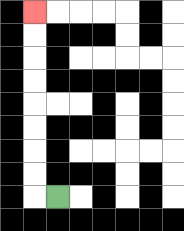{'start': '[2, 8]', 'end': '[1, 0]', 'path_directions': 'L,U,U,U,U,U,U,U,U', 'path_coordinates': '[[2, 8], [1, 8], [1, 7], [1, 6], [1, 5], [1, 4], [1, 3], [1, 2], [1, 1], [1, 0]]'}